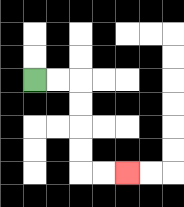{'start': '[1, 3]', 'end': '[5, 7]', 'path_directions': 'R,R,D,D,D,D,R,R', 'path_coordinates': '[[1, 3], [2, 3], [3, 3], [3, 4], [3, 5], [3, 6], [3, 7], [4, 7], [5, 7]]'}